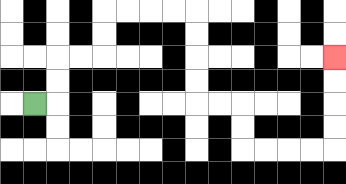{'start': '[1, 4]', 'end': '[14, 2]', 'path_directions': 'R,U,U,R,R,U,U,R,R,R,R,D,D,D,D,R,R,D,D,R,R,R,R,U,U,U,U', 'path_coordinates': '[[1, 4], [2, 4], [2, 3], [2, 2], [3, 2], [4, 2], [4, 1], [4, 0], [5, 0], [6, 0], [7, 0], [8, 0], [8, 1], [8, 2], [8, 3], [8, 4], [9, 4], [10, 4], [10, 5], [10, 6], [11, 6], [12, 6], [13, 6], [14, 6], [14, 5], [14, 4], [14, 3], [14, 2]]'}